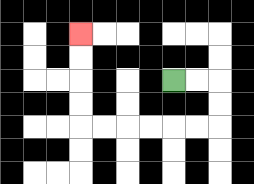{'start': '[7, 3]', 'end': '[3, 1]', 'path_directions': 'R,R,D,D,L,L,L,L,L,L,U,U,U,U', 'path_coordinates': '[[7, 3], [8, 3], [9, 3], [9, 4], [9, 5], [8, 5], [7, 5], [6, 5], [5, 5], [4, 5], [3, 5], [3, 4], [3, 3], [3, 2], [3, 1]]'}